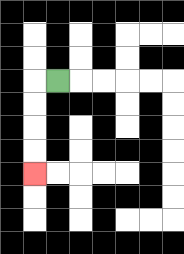{'start': '[2, 3]', 'end': '[1, 7]', 'path_directions': 'L,D,D,D,D', 'path_coordinates': '[[2, 3], [1, 3], [1, 4], [1, 5], [1, 6], [1, 7]]'}